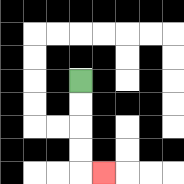{'start': '[3, 3]', 'end': '[4, 7]', 'path_directions': 'D,D,D,D,R', 'path_coordinates': '[[3, 3], [3, 4], [3, 5], [3, 6], [3, 7], [4, 7]]'}